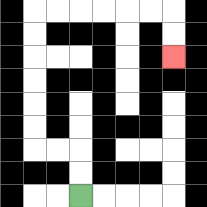{'start': '[3, 8]', 'end': '[7, 2]', 'path_directions': 'U,U,L,L,U,U,U,U,U,U,R,R,R,R,R,R,D,D', 'path_coordinates': '[[3, 8], [3, 7], [3, 6], [2, 6], [1, 6], [1, 5], [1, 4], [1, 3], [1, 2], [1, 1], [1, 0], [2, 0], [3, 0], [4, 0], [5, 0], [6, 0], [7, 0], [7, 1], [7, 2]]'}